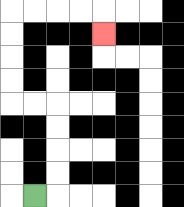{'start': '[1, 8]', 'end': '[4, 1]', 'path_directions': 'R,U,U,U,U,L,L,U,U,U,U,R,R,R,R,D', 'path_coordinates': '[[1, 8], [2, 8], [2, 7], [2, 6], [2, 5], [2, 4], [1, 4], [0, 4], [0, 3], [0, 2], [0, 1], [0, 0], [1, 0], [2, 0], [3, 0], [4, 0], [4, 1]]'}